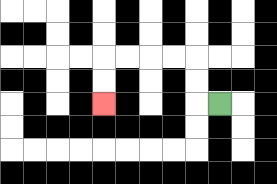{'start': '[9, 4]', 'end': '[4, 4]', 'path_directions': 'L,U,U,L,L,L,L,D,D', 'path_coordinates': '[[9, 4], [8, 4], [8, 3], [8, 2], [7, 2], [6, 2], [5, 2], [4, 2], [4, 3], [4, 4]]'}